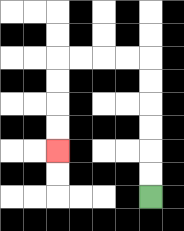{'start': '[6, 8]', 'end': '[2, 6]', 'path_directions': 'U,U,U,U,U,U,L,L,L,L,D,D,D,D', 'path_coordinates': '[[6, 8], [6, 7], [6, 6], [6, 5], [6, 4], [6, 3], [6, 2], [5, 2], [4, 2], [3, 2], [2, 2], [2, 3], [2, 4], [2, 5], [2, 6]]'}